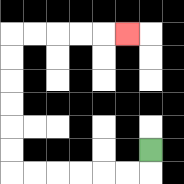{'start': '[6, 6]', 'end': '[5, 1]', 'path_directions': 'D,L,L,L,L,L,L,U,U,U,U,U,U,R,R,R,R,R', 'path_coordinates': '[[6, 6], [6, 7], [5, 7], [4, 7], [3, 7], [2, 7], [1, 7], [0, 7], [0, 6], [0, 5], [0, 4], [0, 3], [0, 2], [0, 1], [1, 1], [2, 1], [3, 1], [4, 1], [5, 1]]'}